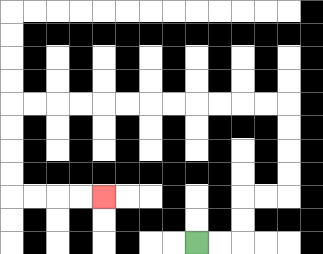{'start': '[8, 10]', 'end': '[4, 8]', 'path_directions': 'R,R,U,U,R,R,U,U,U,U,L,L,L,L,L,L,L,L,L,L,L,L,D,D,D,D,R,R,R,R', 'path_coordinates': '[[8, 10], [9, 10], [10, 10], [10, 9], [10, 8], [11, 8], [12, 8], [12, 7], [12, 6], [12, 5], [12, 4], [11, 4], [10, 4], [9, 4], [8, 4], [7, 4], [6, 4], [5, 4], [4, 4], [3, 4], [2, 4], [1, 4], [0, 4], [0, 5], [0, 6], [0, 7], [0, 8], [1, 8], [2, 8], [3, 8], [4, 8]]'}